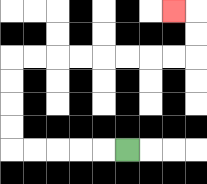{'start': '[5, 6]', 'end': '[7, 0]', 'path_directions': 'L,L,L,L,L,U,U,U,U,R,R,R,R,R,R,R,R,U,U,L', 'path_coordinates': '[[5, 6], [4, 6], [3, 6], [2, 6], [1, 6], [0, 6], [0, 5], [0, 4], [0, 3], [0, 2], [1, 2], [2, 2], [3, 2], [4, 2], [5, 2], [6, 2], [7, 2], [8, 2], [8, 1], [8, 0], [7, 0]]'}